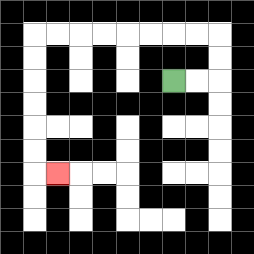{'start': '[7, 3]', 'end': '[2, 7]', 'path_directions': 'R,R,U,U,L,L,L,L,L,L,L,L,D,D,D,D,D,D,R', 'path_coordinates': '[[7, 3], [8, 3], [9, 3], [9, 2], [9, 1], [8, 1], [7, 1], [6, 1], [5, 1], [4, 1], [3, 1], [2, 1], [1, 1], [1, 2], [1, 3], [1, 4], [1, 5], [1, 6], [1, 7], [2, 7]]'}